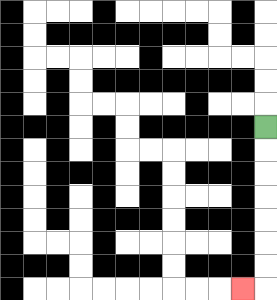{'start': '[11, 5]', 'end': '[10, 12]', 'path_directions': 'D,D,D,D,D,D,D,L', 'path_coordinates': '[[11, 5], [11, 6], [11, 7], [11, 8], [11, 9], [11, 10], [11, 11], [11, 12], [10, 12]]'}